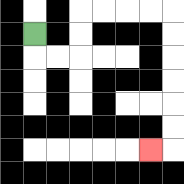{'start': '[1, 1]', 'end': '[6, 6]', 'path_directions': 'D,R,R,U,U,R,R,R,R,D,D,D,D,D,D,L', 'path_coordinates': '[[1, 1], [1, 2], [2, 2], [3, 2], [3, 1], [3, 0], [4, 0], [5, 0], [6, 0], [7, 0], [7, 1], [7, 2], [7, 3], [7, 4], [7, 5], [7, 6], [6, 6]]'}